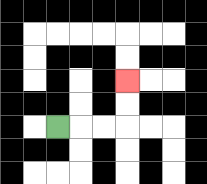{'start': '[2, 5]', 'end': '[5, 3]', 'path_directions': 'R,R,R,U,U', 'path_coordinates': '[[2, 5], [3, 5], [4, 5], [5, 5], [5, 4], [5, 3]]'}